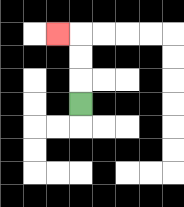{'start': '[3, 4]', 'end': '[2, 1]', 'path_directions': 'U,U,U,L', 'path_coordinates': '[[3, 4], [3, 3], [3, 2], [3, 1], [2, 1]]'}